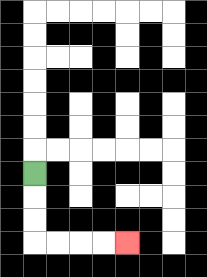{'start': '[1, 7]', 'end': '[5, 10]', 'path_directions': 'D,D,D,R,R,R,R', 'path_coordinates': '[[1, 7], [1, 8], [1, 9], [1, 10], [2, 10], [3, 10], [4, 10], [5, 10]]'}